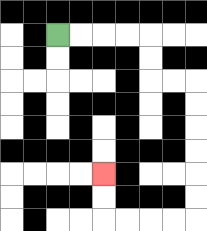{'start': '[2, 1]', 'end': '[4, 7]', 'path_directions': 'R,R,R,R,D,D,R,R,D,D,D,D,D,D,L,L,L,L,U,U', 'path_coordinates': '[[2, 1], [3, 1], [4, 1], [5, 1], [6, 1], [6, 2], [6, 3], [7, 3], [8, 3], [8, 4], [8, 5], [8, 6], [8, 7], [8, 8], [8, 9], [7, 9], [6, 9], [5, 9], [4, 9], [4, 8], [4, 7]]'}